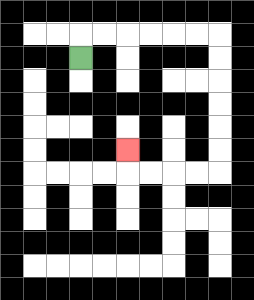{'start': '[3, 2]', 'end': '[5, 6]', 'path_directions': 'U,R,R,R,R,R,R,D,D,D,D,D,D,L,L,L,L,U', 'path_coordinates': '[[3, 2], [3, 1], [4, 1], [5, 1], [6, 1], [7, 1], [8, 1], [9, 1], [9, 2], [9, 3], [9, 4], [9, 5], [9, 6], [9, 7], [8, 7], [7, 7], [6, 7], [5, 7], [5, 6]]'}